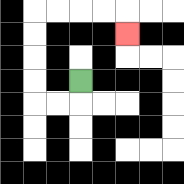{'start': '[3, 3]', 'end': '[5, 1]', 'path_directions': 'D,L,L,U,U,U,U,R,R,R,R,D', 'path_coordinates': '[[3, 3], [3, 4], [2, 4], [1, 4], [1, 3], [1, 2], [1, 1], [1, 0], [2, 0], [3, 0], [4, 0], [5, 0], [5, 1]]'}